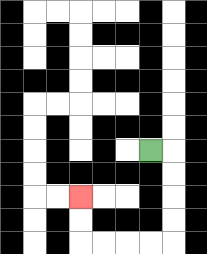{'start': '[6, 6]', 'end': '[3, 8]', 'path_directions': 'R,D,D,D,D,L,L,L,L,U,U', 'path_coordinates': '[[6, 6], [7, 6], [7, 7], [7, 8], [7, 9], [7, 10], [6, 10], [5, 10], [4, 10], [3, 10], [3, 9], [3, 8]]'}